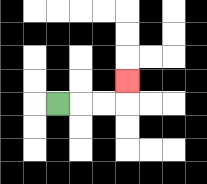{'start': '[2, 4]', 'end': '[5, 3]', 'path_directions': 'R,R,R,U', 'path_coordinates': '[[2, 4], [3, 4], [4, 4], [5, 4], [5, 3]]'}